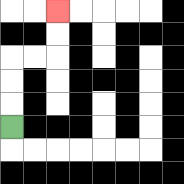{'start': '[0, 5]', 'end': '[2, 0]', 'path_directions': 'U,U,U,R,R,U,U', 'path_coordinates': '[[0, 5], [0, 4], [0, 3], [0, 2], [1, 2], [2, 2], [2, 1], [2, 0]]'}